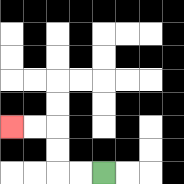{'start': '[4, 7]', 'end': '[0, 5]', 'path_directions': 'L,L,U,U,L,L', 'path_coordinates': '[[4, 7], [3, 7], [2, 7], [2, 6], [2, 5], [1, 5], [0, 5]]'}